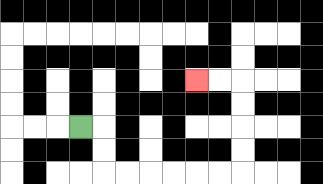{'start': '[3, 5]', 'end': '[8, 3]', 'path_directions': 'R,D,D,R,R,R,R,R,R,U,U,U,U,L,L', 'path_coordinates': '[[3, 5], [4, 5], [4, 6], [4, 7], [5, 7], [6, 7], [7, 7], [8, 7], [9, 7], [10, 7], [10, 6], [10, 5], [10, 4], [10, 3], [9, 3], [8, 3]]'}